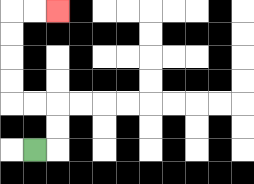{'start': '[1, 6]', 'end': '[2, 0]', 'path_directions': 'R,U,U,L,L,U,U,U,U,R,R', 'path_coordinates': '[[1, 6], [2, 6], [2, 5], [2, 4], [1, 4], [0, 4], [0, 3], [0, 2], [0, 1], [0, 0], [1, 0], [2, 0]]'}